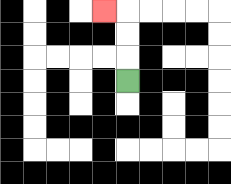{'start': '[5, 3]', 'end': '[4, 0]', 'path_directions': 'U,U,U,L', 'path_coordinates': '[[5, 3], [5, 2], [5, 1], [5, 0], [4, 0]]'}